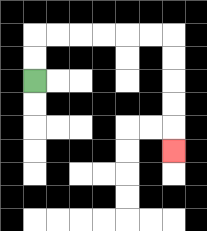{'start': '[1, 3]', 'end': '[7, 6]', 'path_directions': 'U,U,R,R,R,R,R,R,D,D,D,D,D', 'path_coordinates': '[[1, 3], [1, 2], [1, 1], [2, 1], [3, 1], [4, 1], [5, 1], [6, 1], [7, 1], [7, 2], [7, 3], [7, 4], [7, 5], [7, 6]]'}